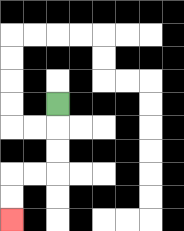{'start': '[2, 4]', 'end': '[0, 9]', 'path_directions': 'D,D,D,L,L,D,D', 'path_coordinates': '[[2, 4], [2, 5], [2, 6], [2, 7], [1, 7], [0, 7], [0, 8], [0, 9]]'}